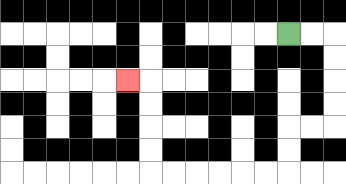{'start': '[12, 1]', 'end': '[5, 3]', 'path_directions': 'R,R,D,D,D,D,L,L,D,D,L,L,L,L,L,L,U,U,U,U,L', 'path_coordinates': '[[12, 1], [13, 1], [14, 1], [14, 2], [14, 3], [14, 4], [14, 5], [13, 5], [12, 5], [12, 6], [12, 7], [11, 7], [10, 7], [9, 7], [8, 7], [7, 7], [6, 7], [6, 6], [6, 5], [6, 4], [6, 3], [5, 3]]'}